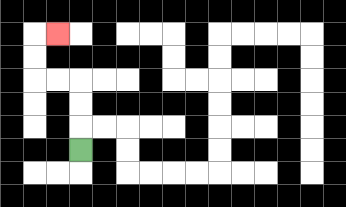{'start': '[3, 6]', 'end': '[2, 1]', 'path_directions': 'U,U,U,L,L,U,U,R', 'path_coordinates': '[[3, 6], [3, 5], [3, 4], [3, 3], [2, 3], [1, 3], [1, 2], [1, 1], [2, 1]]'}